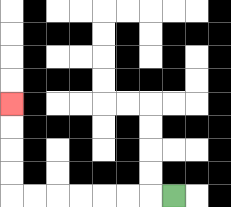{'start': '[7, 8]', 'end': '[0, 4]', 'path_directions': 'L,L,L,L,L,L,L,U,U,U,U', 'path_coordinates': '[[7, 8], [6, 8], [5, 8], [4, 8], [3, 8], [2, 8], [1, 8], [0, 8], [0, 7], [0, 6], [0, 5], [0, 4]]'}